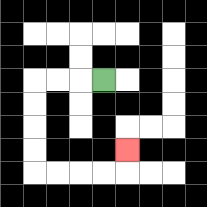{'start': '[4, 3]', 'end': '[5, 6]', 'path_directions': 'L,L,L,D,D,D,D,R,R,R,R,U', 'path_coordinates': '[[4, 3], [3, 3], [2, 3], [1, 3], [1, 4], [1, 5], [1, 6], [1, 7], [2, 7], [3, 7], [4, 7], [5, 7], [5, 6]]'}